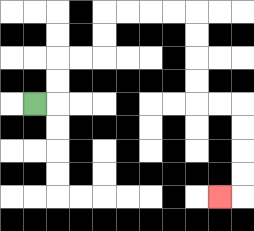{'start': '[1, 4]', 'end': '[9, 8]', 'path_directions': 'R,U,U,R,R,U,U,R,R,R,R,D,D,D,D,R,R,D,D,D,D,L', 'path_coordinates': '[[1, 4], [2, 4], [2, 3], [2, 2], [3, 2], [4, 2], [4, 1], [4, 0], [5, 0], [6, 0], [7, 0], [8, 0], [8, 1], [8, 2], [8, 3], [8, 4], [9, 4], [10, 4], [10, 5], [10, 6], [10, 7], [10, 8], [9, 8]]'}